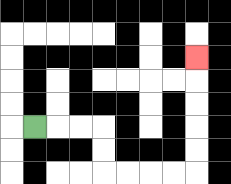{'start': '[1, 5]', 'end': '[8, 2]', 'path_directions': 'R,R,R,D,D,R,R,R,R,U,U,U,U,U', 'path_coordinates': '[[1, 5], [2, 5], [3, 5], [4, 5], [4, 6], [4, 7], [5, 7], [6, 7], [7, 7], [8, 7], [8, 6], [8, 5], [8, 4], [8, 3], [8, 2]]'}